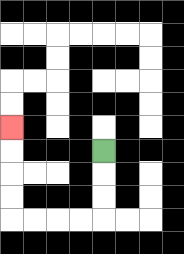{'start': '[4, 6]', 'end': '[0, 5]', 'path_directions': 'D,D,D,L,L,L,L,U,U,U,U', 'path_coordinates': '[[4, 6], [4, 7], [4, 8], [4, 9], [3, 9], [2, 9], [1, 9], [0, 9], [0, 8], [0, 7], [0, 6], [0, 5]]'}